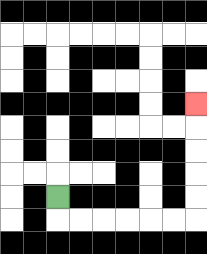{'start': '[2, 8]', 'end': '[8, 4]', 'path_directions': 'D,R,R,R,R,R,R,U,U,U,U,U', 'path_coordinates': '[[2, 8], [2, 9], [3, 9], [4, 9], [5, 9], [6, 9], [7, 9], [8, 9], [8, 8], [8, 7], [8, 6], [8, 5], [8, 4]]'}